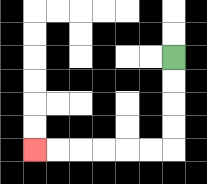{'start': '[7, 2]', 'end': '[1, 6]', 'path_directions': 'D,D,D,D,L,L,L,L,L,L', 'path_coordinates': '[[7, 2], [7, 3], [7, 4], [7, 5], [7, 6], [6, 6], [5, 6], [4, 6], [3, 6], [2, 6], [1, 6]]'}